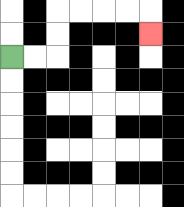{'start': '[0, 2]', 'end': '[6, 1]', 'path_directions': 'R,R,U,U,R,R,R,R,D', 'path_coordinates': '[[0, 2], [1, 2], [2, 2], [2, 1], [2, 0], [3, 0], [4, 0], [5, 0], [6, 0], [6, 1]]'}